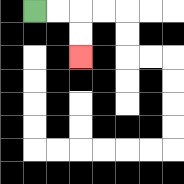{'start': '[1, 0]', 'end': '[3, 2]', 'path_directions': 'R,R,D,D', 'path_coordinates': '[[1, 0], [2, 0], [3, 0], [3, 1], [3, 2]]'}